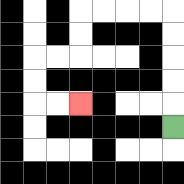{'start': '[7, 5]', 'end': '[3, 4]', 'path_directions': 'U,U,U,U,U,L,L,L,L,D,D,L,L,D,D,R,R', 'path_coordinates': '[[7, 5], [7, 4], [7, 3], [7, 2], [7, 1], [7, 0], [6, 0], [5, 0], [4, 0], [3, 0], [3, 1], [3, 2], [2, 2], [1, 2], [1, 3], [1, 4], [2, 4], [3, 4]]'}